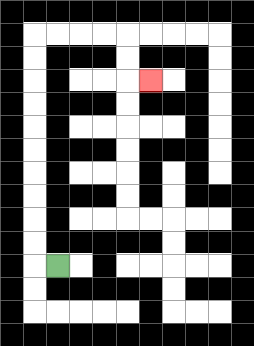{'start': '[2, 11]', 'end': '[6, 3]', 'path_directions': 'L,U,U,U,U,U,U,U,U,U,U,R,R,R,R,D,D,R', 'path_coordinates': '[[2, 11], [1, 11], [1, 10], [1, 9], [1, 8], [1, 7], [1, 6], [1, 5], [1, 4], [1, 3], [1, 2], [1, 1], [2, 1], [3, 1], [4, 1], [5, 1], [5, 2], [5, 3], [6, 3]]'}